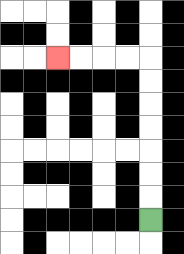{'start': '[6, 9]', 'end': '[2, 2]', 'path_directions': 'U,U,U,U,U,U,U,L,L,L,L', 'path_coordinates': '[[6, 9], [6, 8], [6, 7], [6, 6], [6, 5], [6, 4], [6, 3], [6, 2], [5, 2], [4, 2], [3, 2], [2, 2]]'}